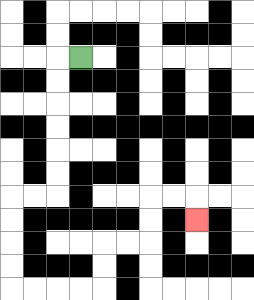{'start': '[3, 2]', 'end': '[8, 9]', 'path_directions': 'L,D,D,D,D,D,D,L,L,D,D,D,D,R,R,R,R,U,U,R,R,U,U,R,R,D', 'path_coordinates': '[[3, 2], [2, 2], [2, 3], [2, 4], [2, 5], [2, 6], [2, 7], [2, 8], [1, 8], [0, 8], [0, 9], [0, 10], [0, 11], [0, 12], [1, 12], [2, 12], [3, 12], [4, 12], [4, 11], [4, 10], [5, 10], [6, 10], [6, 9], [6, 8], [7, 8], [8, 8], [8, 9]]'}